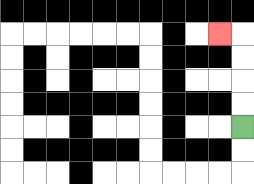{'start': '[10, 5]', 'end': '[9, 1]', 'path_directions': 'U,U,U,U,L', 'path_coordinates': '[[10, 5], [10, 4], [10, 3], [10, 2], [10, 1], [9, 1]]'}